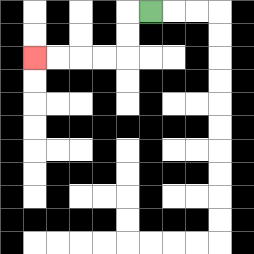{'start': '[6, 0]', 'end': '[1, 2]', 'path_directions': 'L,D,D,L,L,L,L', 'path_coordinates': '[[6, 0], [5, 0], [5, 1], [5, 2], [4, 2], [3, 2], [2, 2], [1, 2]]'}